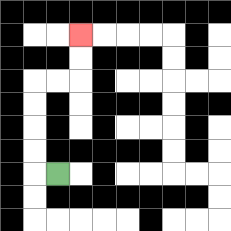{'start': '[2, 7]', 'end': '[3, 1]', 'path_directions': 'L,U,U,U,U,R,R,U,U', 'path_coordinates': '[[2, 7], [1, 7], [1, 6], [1, 5], [1, 4], [1, 3], [2, 3], [3, 3], [3, 2], [3, 1]]'}